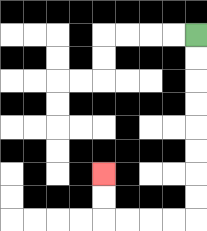{'start': '[8, 1]', 'end': '[4, 7]', 'path_directions': 'D,D,D,D,D,D,D,D,L,L,L,L,U,U', 'path_coordinates': '[[8, 1], [8, 2], [8, 3], [8, 4], [8, 5], [8, 6], [8, 7], [8, 8], [8, 9], [7, 9], [6, 9], [5, 9], [4, 9], [4, 8], [4, 7]]'}